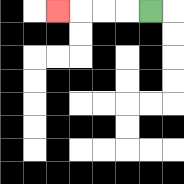{'start': '[6, 0]', 'end': '[2, 0]', 'path_directions': 'L,L,L,L', 'path_coordinates': '[[6, 0], [5, 0], [4, 0], [3, 0], [2, 0]]'}